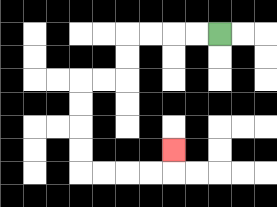{'start': '[9, 1]', 'end': '[7, 6]', 'path_directions': 'L,L,L,L,D,D,L,L,D,D,D,D,R,R,R,R,U', 'path_coordinates': '[[9, 1], [8, 1], [7, 1], [6, 1], [5, 1], [5, 2], [5, 3], [4, 3], [3, 3], [3, 4], [3, 5], [3, 6], [3, 7], [4, 7], [5, 7], [6, 7], [7, 7], [7, 6]]'}